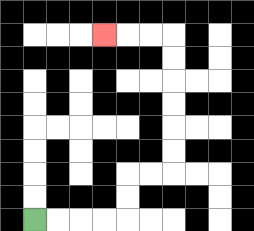{'start': '[1, 9]', 'end': '[4, 1]', 'path_directions': 'R,R,R,R,U,U,R,R,U,U,U,U,U,U,L,L,L', 'path_coordinates': '[[1, 9], [2, 9], [3, 9], [4, 9], [5, 9], [5, 8], [5, 7], [6, 7], [7, 7], [7, 6], [7, 5], [7, 4], [7, 3], [7, 2], [7, 1], [6, 1], [5, 1], [4, 1]]'}